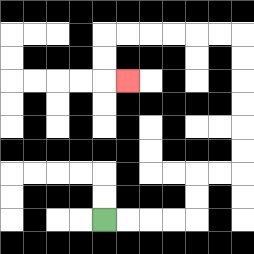{'start': '[4, 9]', 'end': '[5, 3]', 'path_directions': 'R,R,R,R,U,U,R,R,U,U,U,U,U,U,L,L,L,L,L,L,D,D,R', 'path_coordinates': '[[4, 9], [5, 9], [6, 9], [7, 9], [8, 9], [8, 8], [8, 7], [9, 7], [10, 7], [10, 6], [10, 5], [10, 4], [10, 3], [10, 2], [10, 1], [9, 1], [8, 1], [7, 1], [6, 1], [5, 1], [4, 1], [4, 2], [4, 3], [5, 3]]'}